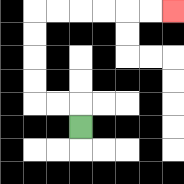{'start': '[3, 5]', 'end': '[7, 0]', 'path_directions': 'U,L,L,U,U,U,U,R,R,R,R,R,R', 'path_coordinates': '[[3, 5], [3, 4], [2, 4], [1, 4], [1, 3], [1, 2], [1, 1], [1, 0], [2, 0], [3, 0], [4, 0], [5, 0], [6, 0], [7, 0]]'}